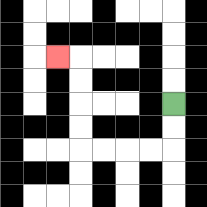{'start': '[7, 4]', 'end': '[2, 2]', 'path_directions': 'D,D,L,L,L,L,U,U,U,U,L', 'path_coordinates': '[[7, 4], [7, 5], [7, 6], [6, 6], [5, 6], [4, 6], [3, 6], [3, 5], [3, 4], [3, 3], [3, 2], [2, 2]]'}